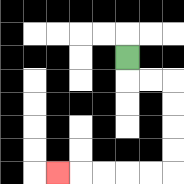{'start': '[5, 2]', 'end': '[2, 7]', 'path_directions': 'D,R,R,D,D,D,D,L,L,L,L,L', 'path_coordinates': '[[5, 2], [5, 3], [6, 3], [7, 3], [7, 4], [7, 5], [7, 6], [7, 7], [6, 7], [5, 7], [4, 7], [3, 7], [2, 7]]'}